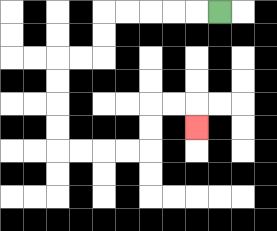{'start': '[9, 0]', 'end': '[8, 5]', 'path_directions': 'L,L,L,L,L,D,D,L,L,D,D,D,D,R,R,R,R,U,U,R,R,D', 'path_coordinates': '[[9, 0], [8, 0], [7, 0], [6, 0], [5, 0], [4, 0], [4, 1], [4, 2], [3, 2], [2, 2], [2, 3], [2, 4], [2, 5], [2, 6], [3, 6], [4, 6], [5, 6], [6, 6], [6, 5], [6, 4], [7, 4], [8, 4], [8, 5]]'}